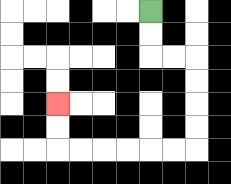{'start': '[6, 0]', 'end': '[2, 4]', 'path_directions': 'D,D,R,R,D,D,D,D,L,L,L,L,L,L,U,U', 'path_coordinates': '[[6, 0], [6, 1], [6, 2], [7, 2], [8, 2], [8, 3], [8, 4], [8, 5], [8, 6], [7, 6], [6, 6], [5, 6], [4, 6], [3, 6], [2, 6], [2, 5], [2, 4]]'}